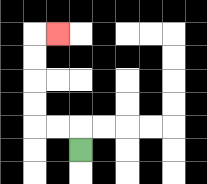{'start': '[3, 6]', 'end': '[2, 1]', 'path_directions': 'U,L,L,U,U,U,U,R', 'path_coordinates': '[[3, 6], [3, 5], [2, 5], [1, 5], [1, 4], [1, 3], [1, 2], [1, 1], [2, 1]]'}